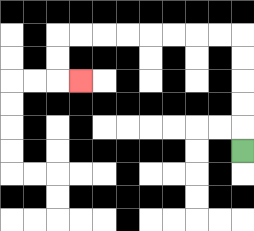{'start': '[10, 6]', 'end': '[3, 3]', 'path_directions': 'U,U,U,U,U,L,L,L,L,L,L,L,L,D,D,R', 'path_coordinates': '[[10, 6], [10, 5], [10, 4], [10, 3], [10, 2], [10, 1], [9, 1], [8, 1], [7, 1], [6, 1], [5, 1], [4, 1], [3, 1], [2, 1], [2, 2], [2, 3], [3, 3]]'}